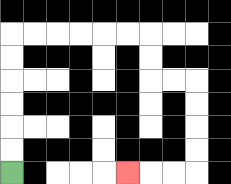{'start': '[0, 7]', 'end': '[5, 7]', 'path_directions': 'U,U,U,U,U,U,R,R,R,R,R,R,D,D,R,R,D,D,D,D,L,L,L', 'path_coordinates': '[[0, 7], [0, 6], [0, 5], [0, 4], [0, 3], [0, 2], [0, 1], [1, 1], [2, 1], [3, 1], [4, 1], [5, 1], [6, 1], [6, 2], [6, 3], [7, 3], [8, 3], [8, 4], [8, 5], [8, 6], [8, 7], [7, 7], [6, 7], [5, 7]]'}